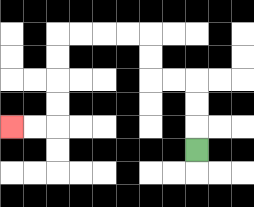{'start': '[8, 6]', 'end': '[0, 5]', 'path_directions': 'U,U,U,L,L,U,U,L,L,L,L,D,D,D,D,L,L', 'path_coordinates': '[[8, 6], [8, 5], [8, 4], [8, 3], [7, 3], [6, 3], [6, 2], [6, 1], [5, 1], [4, 1], [3, 1], [2, 1], [2, 2], [2, 3], [2, 4], [2, 5], [1, 5], [0, 5]]'}